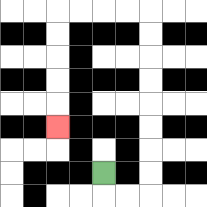{'start': '[4, 7]', 'end': '[2, 5]', 'path_directions': 'D,R,R,U,U,U,U,U,U,U,U,L,L,L,L,D,D,D,D,D', 'path_coordinates': '[[4, 7], [4, 8], [5, 8], [6, 8], [6, 7], [6, 6], [6, 5], [6, 4], [6, 3], [6, 2], [6, 1], [6, 0], [5, 0], [4, 0], [3, 0], [2, 0], [2, 1], [2, 2], [2, 3], [2, 4], [2, 5]]'}